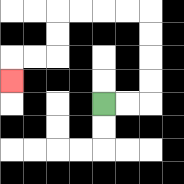{'start': '[4, 4]', 'end': '[0, 3]', 'path_directions': 'R,R,U,U,U,U,L,L,L,L,D,D,L,L,D', 'path_coordinates': '[[4, 4], [5, 4], [6, 4], [6, 3], [6, 2], [6, 1], [6, 0], [5, 0], [4, 0], [3, 0], [2, 0], [2, 1], [2, 2], [1, 2], [0, 2], [0, 3]]'}